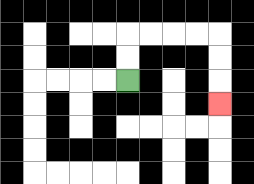{'start': '[5, 3]', 'end': '[9, 4]', 'path_directions': 'U,U,R,R,R,R,D,D,D', 'path_coordinates': '[[5, 3], [5, 2], [5, 1], [6, 1], [7, 1], [8, 1], [9, 1], [9, 2], [9, 3], [9, 4]]'}